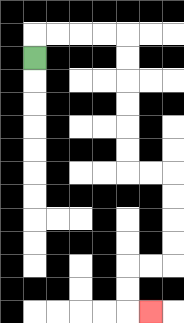{'start': '[1, 2]', 'end': '[6, 13]', 'path_directions': 'U,R,R,R,R,D,D,D,D,D,D,R,R,D,D,D,D,L,L,D,D,R', 'path_coordinates': '[[1, 2], [1, 1], [2, 1], [3, 1], [4, 1], [5, 1], [5, 2], [5, 3], [5, 4], [5, 5], [5, 6], [5, 7], [6, 7], [7, 7], [7, 8], [7, 9], [7, 10], [7, 11], [6, 11], [5, 11], [5, 12], [5, 13], [6, 13]]'}